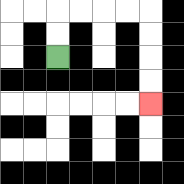{'start': '[2, 2]', 'end': '[6, 4]', 'path_directions': 'U,U,R,R,R,R,D,D,D,D', 'path_coordinates': '[[2, 2], [2, 1], [2, 0], [3, 0], [4, 0], [5, 0], [6, 0], [6, 1], [6, 2], [6, 3], [6, 4]]'}